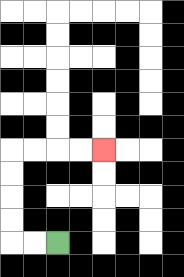{'start': '[2, 10]', 'end': '[4, 6]', 'path_directions': 'L,L,U,U,U,U,R,R,R,R', 'path_coordinates': '[[2, 10], [1, 10], [0, 10], [0, 9], [0, 8], [0, 7], [0, 6], [1, 6], [2, 6], [3, 6], [4, 6]]'}